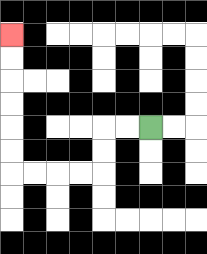{'start': '[6, 5]', 'end': '[0, 1]', 'path_directions': 'L,L,D,D,L,L,L,L,U,U,U,U,U,U', 'path_coordinates': '[[6, 5], [5, 5], [4, 5], [4, 6], [4, 7], [3, 7], [2, 7], [1, 7], [0, 7], [0, 6], [0, 5], [0, 4], [0, 3], [0, 2], [0, 1]]'}